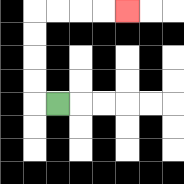{'start': '[2, 4]', 'end': '[5, 0]', 'path_directions': 'L,U,U,U,U,R,R,R,R', 'path_coordinates': '[[2, 4], [1, 4], [1, 3], [1, 2], [1, 1], [1, 0], [2, 0], [3, 0], [4, 0], [5, 0]]'}